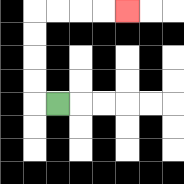{'start': '[2, 4]', 'end': '[5, 0]', 'path_directions': 'L,U,U,U,U,R,R,R,R', 'path_coordinates': '[[2, 4], [1, 4], [1, 3], [1, 2], [1, 1], [1, 0], [2, 0], [3, 0], [4, 0], [5, 0]]'}